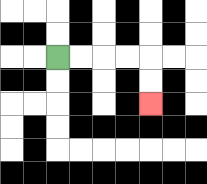{'start': '[2, 2]', 'end': '[6, 4]', 'path_directions': 'R,R,R,R,D,D', 'path_coordinates': '[[2, 2], [3, 2], [4, 2], [5, 2], [6, 2], [6, 3], [6, 4]]'}